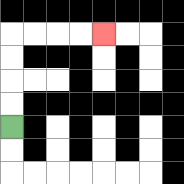{'start': '[0, 5]', 'end': '[4, 1]', 'path_directions': 'U,U,U,U,R,R,R,R', 'path_coordinates': '[[0, 5], [0, 4], [0, 3], [0, 2], [0, 1], [1, 1], [2, 1], [3, 1], [4, 1]]'}